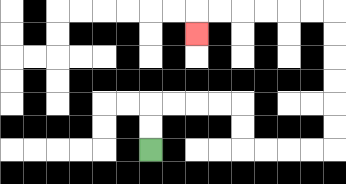{'start': '[6, 6]', 'end': '[8, 1]', 'path_directions': 'U,U,R,R,R,R,D,D,R,R,R,R,U,U,U,U,U,U,L,L,L,L,L,L,D', 'path_coordinates': '[[6, 6], [6, 5], [6, 4], [7, 4], [8, 4], [9, 4], [10, 4], [10, 5], [10, 6], [11, 6], [12, 6], [13, 6], [14, 6], [14, 5], [14, 4], [14, 3], [14, 2], [14, 1], [14, 0], [13, 0], [12, 0], [11, 0], [10, 0], [9, 0], [8, 0], [8, 1]]'}